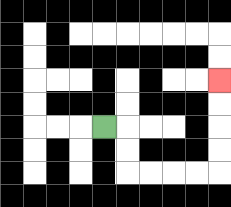{'start': '[4, 5]', 'end': '[9, 3]', 'path_directions': 'R,D,D,R,R,R,R,U,U,U,U', 'path_coordinates': '[[4, 5], [5, 5], [5, 6], [5, 7], [6, 7], [7, 7], [8, 7], [9, 7], [9, 6], [9, 5], [9, 4], [9, 3]]'}